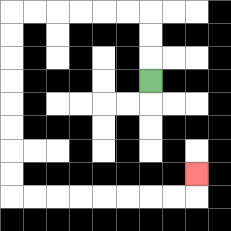{'start': '[6, 3]', 'end': '[8, 7]', 'path_directions': 'U,U,U,L,L,L,L,L,L,D,D,D,D,D,D,D,D,R,R,R,R,R,R,R,R,U', 'path_coordinates': '[[6, 3], [6, 2], [6, 1], [6, 0], [5, 0], [4, 0], [3, 0], [2, 0], [1, 0], [0, 0], [0, 1], [0, 2], [0, 3], [0, 4], [0, 5], [0, 6], [0, 7], [0, 8], [1, 8], [2, 8], [3, 8], [4, 8], [5, 8], [6, 8], [7, 8], [8, 8], [8, 7]]'}